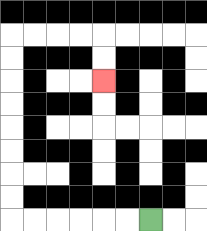{'start': '[6, 9]', 'end': '[4, 3]', 'path_directions': 'L,L,L,L,L,L,U,U,U,U,U,U,U,U,R,R,R,R,D,D', 'path_coordinates': '[[6, 9], [5, 9], [4, 9], [3, 9], [2, 9], [1, 9], [0, 9], [0, 8], [0, 7], [0, 6], [0, 5], [0, 4], [0, 3], [0, 2], [0, 1], [1, 1], [2, 1], [3, 1], [4, 1], [4, 2], [4, 3]]'}